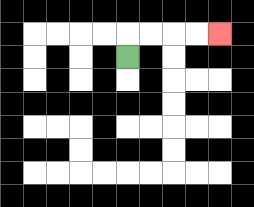{'start': '[5, 2]', 'end': '[9, 1]', 'path_directions': 'U,R,R,R,R', 'path_coordinates': '[[5, 2], [5, 1], [6, 1], [7, 1], [8, 1], [9, 1]]'}